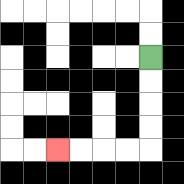{'start': '[6, 2]', 'end': '[2, 6]', 'path_directions': 'D,D,D,D,L,L,L,L', 'path_coordinates': '[[6, 2], [6, 3], [6, 4], [6, 5], [6, 6], [5, 6], [4, 6], [3, 6], [2, 6]]'}